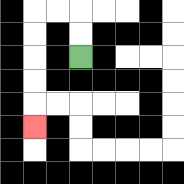{'start': '[3, 2]', 'end': '[1, 5]', 'path_directions': 'U,U,L,L,D,D,D,D,D', 'path_coordinates': '[[3, 2], [3, 1], [3, 0], [2, 0], [1, 0], [1, 1], [1, 2], [1, 3], [1, 4], [1, 5]]'}